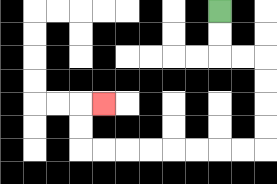{'start': '[9, 0]', 'end': '[4, 4]', 'path_directions': 'D,D,R,R,D,D,D,D,L,L,L,L,L,L,L,L,U,U,R', 'path_coordinates': '[[9, 0], [9, 1], [9, 2], [10, 2], [11, 2], [11, 3], [11, 4], [11, 5], [11, 6], [10, 6], [9, 6], [8, 6], [7, 6], [6, 6], [5, 6], [4, 6], [3, 6], [3, 5], [3, 4], [4, 4]]'}